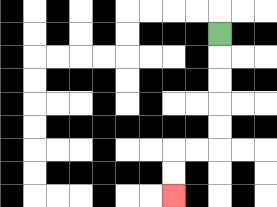{'start': '[9, 1]', 'end': '[7, 8]', 'path_directions': 'D,D,D,D,D,L,L,D,D', 'path_coordinates': '[[9, 1], [9, 2], [9, 3], [9, 4], [9, 5], [9, 6], [8, 6], [7, 6], [7, 7], [7, 8]]'}